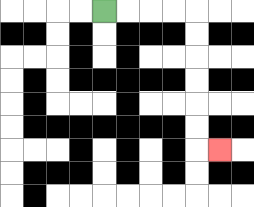{'start': '[4, 0]', 'end': '[9, 6]', 'path_directions': 'R,R,R,R,D,D,D,D,D,D,R', 'path_coordinates': '[[4, 0], [5, 0], [6, 0], [7, 0], [8, 0], [8, 1], [8, 2], [8, 3], [8, 4], [8, 5], [8, 6], [9, 6]]'}